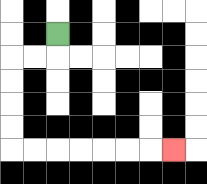{'start': '[2, 1]', 'end': '[7, 6]', 'path_directions': 'D,L,L,D,D,D,D,R,R,R,R,R,R,R', 'path_coordinates': '[[2, 1], [2, 2], [1, 2], [0, 2], [0, 3], [0, 4], [0, 5], [0, 6], [1, 6], [2, 6], [3, 6], [4, 6], [5, 6], [6, 6], [7, 6]]'}